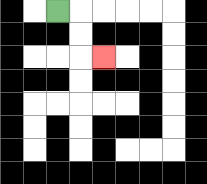{'start': '[2, 0]', 'end': '[4, 2]', 'path_directions': 'R,D,D,R', 'path_coordinates': '[[2, 0], [3, 0], [3, 1], [3, 2], [4, 2]]'}